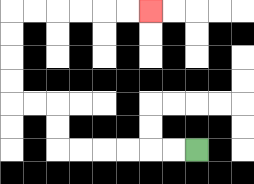{'start': '[8, 6]', 'end': '[6, 0]', 'path_directions': 'L,L,L,L,L,L,U,U,L,L,U,U,U,U,R,R,R,R,R,R', 'path_coordinates': '[[8, 6], [7, 6], [6, 6], [5, 6], [4, 6], [3, 6], [2, 6], [2, 5], [2, 4], [1, 4], [0, 4], [0, 3], [0, 2], [0, 1], [0, 0], [1, 0], [2, 0], [3, 0], [4, 0], [5, 0], [6, 0]]'}